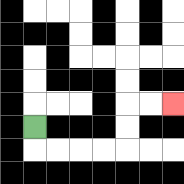{'start': '[1, 5]', 'end': '[7, 4]', 'path_directions': 'D,R,R,R,R,U,U,R,R', 'path_coordinates': '[[1, 5], [1, 6], [2, 6], [3, 6], [4, 6], [5, 6], [5, 5], [5, 4], [6, 4], [7, 4]]'}